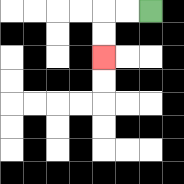{'start': '[6, 0]', 'end': '[4, 2]', 'path_directions': 'L,L,D,D', 'path_coordinates': '[[6, 0], [5, 0], [4, 0], [4, 1], [4, 2]]'}